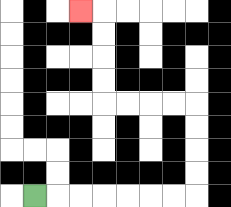{'start': '[1, 8]', 'end': '[3, 0]', 'path_directions': 'R,R,R,R,R,R,R,U,U,U,U,L,L,L,L,U,U,U,U,L', 'path_coordinates': '[[1, 8], [2, 8], [3, 8], [4, 8], [5, 8], [6, 8], [7, 8], [8, 8], [8, 7], [8, 6], [8, 5], [8, 4], [7, 4], [6, 4], [5, 4], [4, 4], [4, 3], [4, 2], [4, 1], [4, 0], [3, 0]]'}